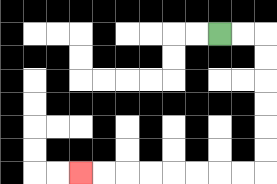{'start': '[9, 1]', 'end': '[3, 7]', 'path_directions': 'R,R,D,D,D,D,D,D,L,L,L,L,L,L,L,L', 'path_coordinates': '[[9, 1], [10, 1], [11, 1], [11, 2], [11, 3], [11, 4], [11, 5], [11, 6], [11, 7], [10, 7], [9, 7], [8, 7], [7, 7], [6, 7], [5, 7], [4, 7], [3, 7]]'}